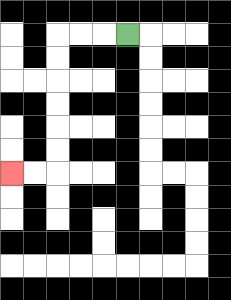{'start': '[5, 1]', 'end': '[0, 7]', 'path_directions': 'L,L,L,D,D,D,D,D,D,L,L', 'path_coordinates': '[[5, 1], [4, 1], [3, 1], [2, 1], [2, 2], [2, 3], [2, 4], [2, 5], [2, 6], [2, 7], [1, 7], [0, 7]]'}